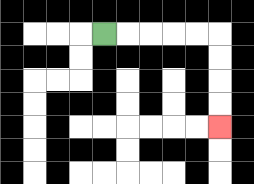{'start': '[4, 1]', 'end': '[9, 5]', 'path_directions': 'R,R,R,R,R,D,D,D,D', 'path_coordinates': '[[4, 1], [5, 1], [6, 1], [7, 1], [8, 1], [9, 1], [9, 2], [9, 3], [9, 4], [9, 5]]'}